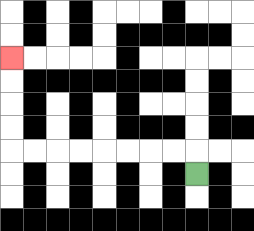{'start': '[8, 7]', 'end': '[0, 2]', 'path_directions': 'U,L,L,L,L,L,L,L,L,U,U,U,U', 'path_coordinates': '[[8, 7], [8, 6], [7, 6], [6, 6], [5, 6], [4, 6], [3, 6], [2, 6], [1, 6], [0, 6], [0, 5], [0, 4], [0, 3], [0, 2]]'}